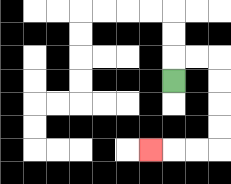{'start': '[7, 3]', 'end': '[6, 6]', 'path_directions': 'U,R,R,D,D,D,D,L,L,L', 'path_coordinates': '[[7, 3], [7, 2], [8, 2], [9, 2], [9, 3], [9, 4], [9, 5], [9, 6], [8, 6], [7, 6], [6, 6]]'}